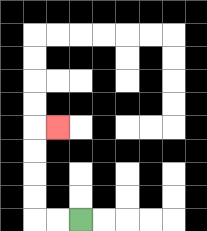{'start': '[3, 9]', 'end': '[2, 5]', 'path_directions': 'L,L,U,U,U,U,R', 'path_coordinates': '[[3, 9], [2, 9], [1, 9], [1, 8], [1, 7], [1, 6], [1, 5], [2, 5]]'}